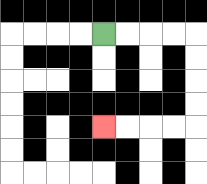{'start': '[4, 1]', 'end': '[4, 5]', 'path_directions': 'R,R,R,R,D,D,D,D,L,L,L,L', 'path_coordinates': '[[4, 1], [5, 1], [6, 1], [7, 1], [8, 1], [8, 2], [8, 3], [8, 4], [8, 5], [7, 5], [6, 5], [5, 5], [4, 5]]'}